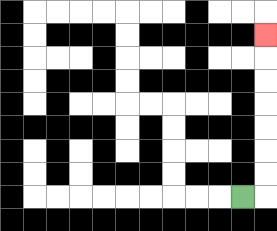{'start': '[10, 8]', 'end': '[11, 1]', 'path_directions': 'R,U,U,U,U,U,U,U', 'path_coordinates': '[[10, 8], [11, 8], [11, 7], [11, 6], [11, 5], [11, 4], [11, 3], [11, 2], [11, 1]]'}